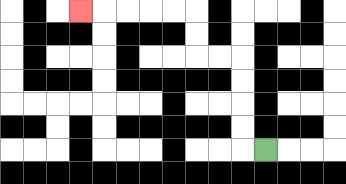{'start': '[11, 6]', 'end': '[3, 0]', 'path_directions': 'L,U,U,U,U,L,L,U,U,L,L,L,L,L', 'path_coordinates': '[[11, 6], [10, 6], [10, 5], [10, 4], [10, 3], [10, 2], [9, 2], [8, 2], [8, 1], [8, 0], [7, 0], [6, 0], [5, 0], [4, 0], [3, 0]]'}